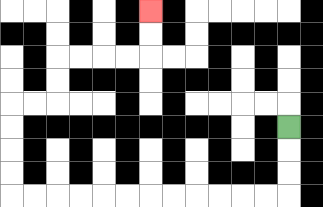{'start': '[12, 5]', 'end': '[6, 0]', 'path_directions': 'D,D,D,L,L,L,L,L,L,L,L,L,L,L,L,U,U,U,U,R,R,U,U,R,R,R,R,U,U', 'path_coordinates': '[[12, 5], [12, 6], [12, 7], [12, 8], [11, 8], [10, 8], [9, 8], [8, 8], [7, 8], [6, 8], [5, 8], [4, 8], [3, 8], [2, 8], [1, 8], [0, 8], [0, 7], [0, 6], [0, 5], [0, 4], [1, 4], [2, 4], [2, 3], [2, 2], [3, 2], [4, 2], [5, 2], [6, 2], [6, 1], [6, 0]]'}